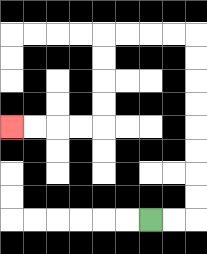{'start': '[6, 9]', 'end': '[0, 5]', 'path_directions': 'R,R,U,U,U,U,U,U,U,U,L,L,L,L,D,D,D,D,L,L,L,L', 'path_coordinates': '[[6, 9], [7, 9], [8, 9], [8, 8], [8, 7], [8, 6], [8, 5], [8, 4], [8, 3], [8, 2], [8, 1], [7, 1], [6, 1], [5, 1], [4, 1], [4, 2], [4, 3], [4, 4], [4, 5], [3, 5], [2, 5], [1, 5], [0, 5]]'}